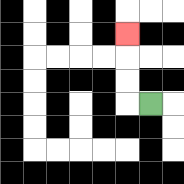{'start': '[6, 4]', 'end': '[5, 1]', 'path_directions': 'L,U,U,U', 'path_coordinates': '[[6, 4], [5, 4], [5, 3], [5, 2], [5, 1]]'}